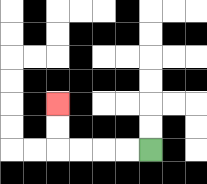{'start': '[6, 6]', 'end': '[2, 4]', 'path_directions': 'L,L,L,L,U,U', 'path_coordinates': '[[6, 6], [5, 6], [4, 6], [3, 6], [2, 6], [2, 5], [2, 4]]'}